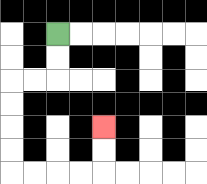{'start': '[2, 1]', 'end': '[4, 5]', 'path_directions': 'D,D,L,L,D,D,D,D,R,R,R,R,U,U', 'path_coordinates': '[[2, 1], [2, 2], [2, 3], [1, 3], [0, 3], [0, 4], [0, 5], [0, 6], [0, 7], [1, 7], [2, 7], [3, 7], [4, 7], [4, 6], [4, 5]]'}